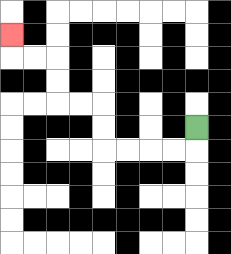{'start': '[8, 5]', 'end': '[0, 1]', 'path_directions': 'D,L,L,L,L,U,U,L,L,U,U,L,L,U', 'path_coordinates': '[[8, 5], [8, 6], [7, 6], [6, 6], [5, 6], [4, 6], [4, 5], [4, 4], [3, 4], [2, 4], [2, 3], [2, 2], [1, 2], [0, 2], [0, 1]]'}